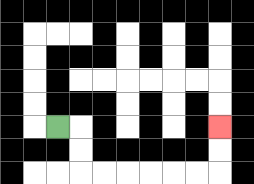{'start': '[2, 5]', 'end': '[9, 5]', 'path_directions': 'R,D,D,R,R,R,R,R,R,U,U', 'path_coordinates': '[[2, 5], [3, 5], [3, 6], [3, 7], [4, 7], [5, 7], [6, 7], [7, 7], [8, 7], [9, 7], [9, 6], [9, 5]]'}